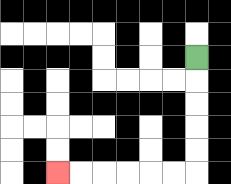{'start': '[8, 2]', 'end': '[2, 7]', 'path_directions': 'D,D,D,D,D,L,L,L,L,L,L', 'path_coordinates': '[[8, 2], [8, 3], [8, 4], [8, 5], [8, 6], [8, 7], [7, 7], [6, 7], [5, 7], [4, 7], [3, 7], [2, 7]]'}